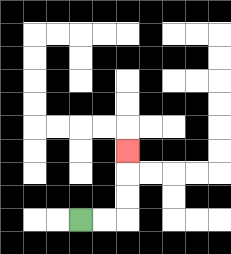{'start': '[3, 9]', 'end': '[5, 6]', 'path_directions': 'R,R,U,U,U', 'path_coordinates': '[[3, 9], [4, 9], [5, 9], [5, 8], [5, 7], [5, 6]]'}